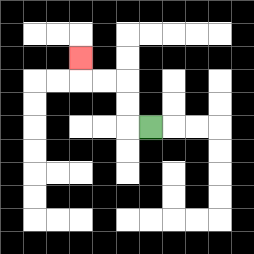{'start': '[6, 5]', 'end': '[3, 2]', 'path_directions': 'L,U,U,L,L,U', 'path_coordinates': '[[6, 5], [5, 5], [5, 4], [5, 3], [4, 3], [3, 3], [3, 2]]'}